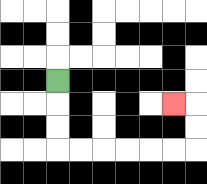{'start': '[2, 3]', 'end': '[7, 4]', 'path_directions': 'D,D,D,R,R,R,R,R,R,U,U,L', 'path_coordinates': '[[2, 3], [2, 4], [2, 5], [2, 6], [3, 6], [4, 6], [5, 6], [6, 6], [7, 6], [8, 6], [8, 5], [8, 4], [7, 4]]'}